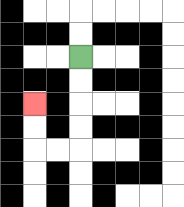{'start': '[3, 2]', 'end': '[1, 4]', 'path_directions': 'D,D,D,D,L,L,U,U', 'path_coordinates': '[[3, 2], [3, 3], [3, 4], [3, 5], [3, 6], [2, 6], [1, 6], [1, 5], [1, 4]]'}